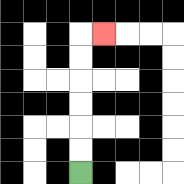{'start': '[3, 7]', 'end': '[4, 1]', 'path_directions': 'U,U,U,U,U,U,R', 'path_coordinates': '[[3, 7], [3, 6], [3, 5], [3, 4], [3, 3], [3, 2], [3, 1], [4, 1]]'}